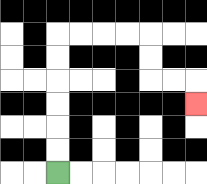{'start': '[2, 7]', 'end': '[8, 4]', 'path_directions': 'U,U,U,U,U,U,R,R,R,R,D,D,R,R,D', 'path_coordinates': '[[2, 7], [2, 6], [2, 5], [2, 4], [2, 3], [2, 2], [2, 1], [3, 1], [4, 1], [5, 1], [6, 1], [6, 2], [6, 3], [7, 3], [8, 3], [8, 4]]'}